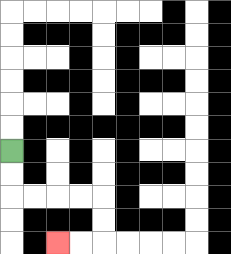{'start': '[0, 6]', 'end': '[2, 10]', 'path_directions': 'D,D,R,R,R,R,D,D,L,L', 'path_coordinates': '[[0, 6], [0, 7], [0, 8], [1, 8], [2, 8], [3, 8], [4, 8], [4, 9], [4, 10], [3, 10], [2, 10]]'}